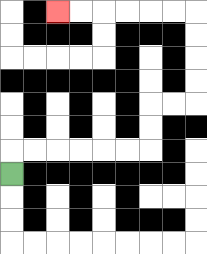{'start': '[0, 7]', 'end': '[2, 0]', 'path_directions': 'U,R,R,R,R,R,R,U,U,R,R,U,U,U,U,L,L,L,L,L,L', 'path_coordinates': '[[0, 7], [0, 6], [1, 6], [2, 6], [3, 6], [4, 6], [5, 6], [6, 6], [6, 5], [6, 4], [7, 4], [8, 4], [8, 3], [8, 2], [8, 1], [8, 0], [7, 0], [6, 0], [5, 0], [4, 0], [3, 0], [2, 0]]'}